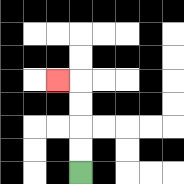{'start': '[3, 7]', 'end': '[2, 3]', 'path_directions': 'U,U,U,U,L', 'path_coordinates': '[[3, 7], [3, 6], [3, 5], [3, 4], [3, 3], [2, 3]]'}